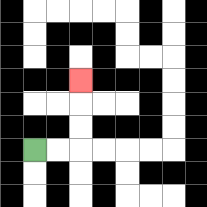{'start': '[1, 6]', 'end': '[3, 3]', 'path_directions': 'R,R,U,U,U', 'path_coordinates': '[[1, 6], [2, 6], [3, 6], [3, 5], [3, 4], [3, 3]]'}